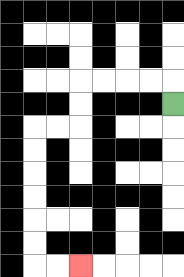{'start': '[7, 4]', 'end': '[3, 11]', 'path_directions': 'U,L,L,L,L,D,D,L,L,D,D,D,D,D,D,R,R', 'path_coordinates': '[[7, 4], [7, 3], [6, 3], [5, 3], [4, 3], [3, 3], [3, 4], [3, 5], [2, 5], [1, 5], [1, 6], [1, 7], [1, 8], [1, 9], [1, 10], [1, 11], [2, 11], [3, 11]]'}